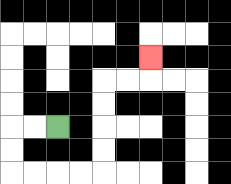{'start': '[2, 5]', 'end': '[6, 2]', 'path_directions': 'L,L,D,D,R,R,R,R,U,U,U,U,R,R,U', 'path_coordinates': '[[2, 5], [1, 5], [0, 5], [0, 6], [0, 7], [1, 7], [2, 7], [3, 7], [4, 7], [4, 6], [4, 5], [4, 4], [4, 3], [5, 3], [6, 3], [6, 2]]'}